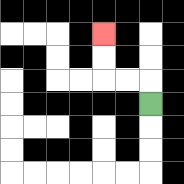{'start': '[6, 4]', 'end': '[4, 1]', 'path_directions': 'U,L,L,U,U', 'path_coordinates': '[[6, 4], [6, 3], [5, 3], [4, 3], [4, 2], [4, 1]]'}